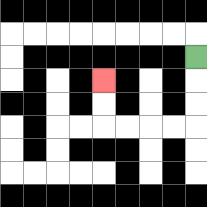{'start': '[8, 2]', 'end': '[4, 3]', 'path_directions': 'D,D,D,L,L,L,L,U,U', 'path_coordinates': '[[8, 2], [8, 3], [8, 4], [8, 5], [7, 5], [6, 5], [5, 5], [4, 5], [4, 4], [4, 3]]'}